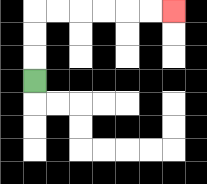{'start': '[1, 3]', 'end': '[7, 0]', 'path_directions': 'U,U,U,R,R,R,R,R,R', 'path_coordinates': '[[1, 3], [1, 2], [1, 1], [1, 0], [2, 0], [3, 0], [4, 0], [5, 0], [6, 0], [7, 0]]'}